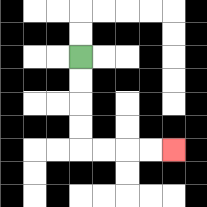{'start': '[3, 2]', 'end': '[7, 6]', 'path_directions': 'D,D,D,D,R,R,R,R', 'path_coordinates': '[[3, 2], [3, 3], [3, 4], [3, 5], [3, 6], [4, 6], [5, 6], [6, 6], [7, 6]]'}